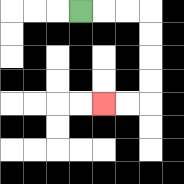{'start': '[3, 0]', 'end': '[4, 4]', 'path_directions': 'R,R,R,D,D,D,D,L,L', 'path_coordinates': '[[3, 0], [4, 0], [5, 0], [6, 0], [6, 1], [6, 2], [6, 3], [6, 4], [5, 4], [4, 4]]'}